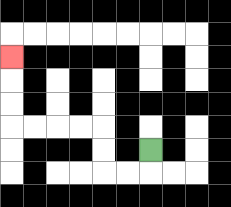{'start': '[6, 6]', 'end': '[0, 2]', 'path_directions': 'D,L,L,U,U,L,L,L,L,U,U,U', 'path_coordinates': '[[6, 6], [6, 7], [5, 7], [4, 7], [4, 6], [4, 5], [3, 5], [2, 5], [1, 5], [0, 5], [0, 4], [0, 3], [0, 2]]'}